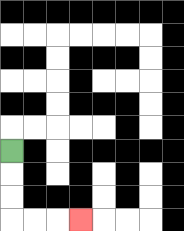{'start': '[0, 6]', 'end': '[3, 9]', 'path_directions': 'D,D,D,R,R,R', 'path_coordinates': '[[0, 6], [0, 7], [0, 8], [0, 9], [1, 9], [2, 9], [3, 9]]'}